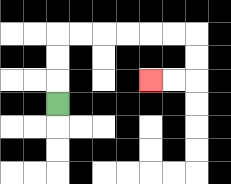{'start': '[2, 4]', 'end': '[6, 3]', 'path_directions': 'U,U,U,R,R,R,R,R,R,D,D,L,L', 'path_coordinates': '[[2, 4], [2, 3], [2, 2], [2, 1], [3, 1], [4, 1], [5, 1], [6, 1], [7, 1], [8, 1], [8, 2], [8, 3], [7, 3], [6, 3]]'}